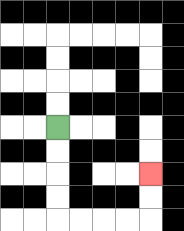{'start': '[2, 5]', 'end': '[6, 7]', 'path_directions': 'D,D,D,D,R,R,R,R,U,U', 'path_coordinates': '[[2, 5], [2, 6], [2, 7], [2, 8], [2, 9], [3, 9], [4, 9], [5, 9], [6, 9], [6, 8], [6, 7]]'}